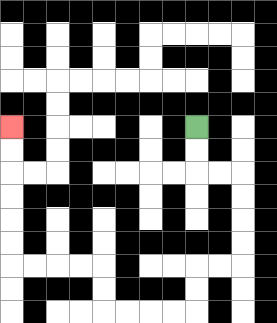{'start': '[8, 5]', 'end': '[0, 5]', 'path_directions': 'D,D,R,R,D,D,D,D,L,L,D,D,L,L,L,L,U,U,L,L,L,L,U,U,U,U,U,U', 'path_coordinates': '[[8, 5], [8, 6], [8, 7], [9, 7], [10, 7], [10, 8], [10, 9], [10, 10], [10, 11], [9, 11], [8, 11], [8, 12], [8, 13], [7, 13], [6, 13], [5, 13], [4, 13], [4, 12], [4, 11], [3, 11], [2, 11], [1, 11], [0, 11], [0, 10], [0, 9], [0, 8], [0, 7], [0, 6], [0, 5]]'}